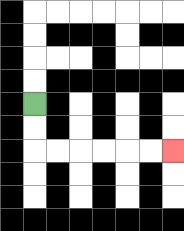{'start': '[1, 4]', 'end': '[7, 6]', 'path_directions': 'D,D,R,R,R,R,R,R', 'path_coordinates': '[[1, 4], [1, 5], [1, 6], [2, 6], [3, 6], [4, 6], [5, 6], [6, 6], [7, 6]]'}